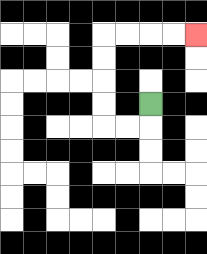{'start': '[6, 4]', 'end': '[8, 1]', 'path_directions': 'D,L,L,U,U,U,U,R,R,R,R', 'path_coordinates': '[[6, 4], [6, 5], [5, 5], [4, 5], [4, 4], [4, 3], [4, 2], [4, 1], [5, 1], [6, 1], [7, 1], [8, 1]]'}